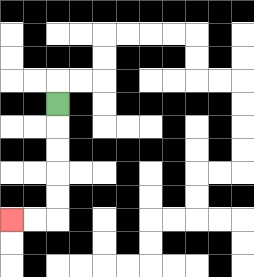{'start': '[2, 4]', 'end': '[0, 9]', 'path_directions': 'D,D,D,D,D,L,L', 'path_coordinates': '[[2, 4], [2, 5], [2, 6], [2, 7], [2, 8], [2, 9], [1, 9], [0, 9]]'}